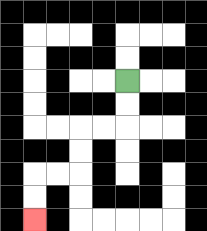{'start': '[5, 3]', 'end': '[1, 9]', 'path_directions': 'D,D,L,L,D,D,L,L,D,D', 'path_coordinates': '[[5, 3], [5, 4], [5, 5], [4, 5], [3, 5], [3, 6], [3, 7], [2, 7], [1, 7], [1, 8], [1, 9]]'}